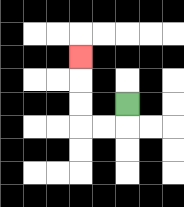{'start': '[5, 4]', 'end': '[3, 2]', 'path_directions': 'D,L,L,U,U,U', 'path_coordinates': '[[5, 4], [5, 5], [4, 5], [3, 5], [3, 4], [3, 3], [3, 2]]'}